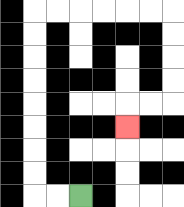{'start': '[3, 8]', 'end': '[5, 5]', 'path_directions': 'L,L,U,U,U,U,U,U,U,U,R,R,R,R,R,R,D,D,D,D,L,L,D', 'path_coordinates': '[[3, 8], [2, 8], [1, 8], [1, 7], [1, 6], [1, 5], [1, 4], [1, 3], [1, 2], [1, 1], [1, 0], [2, 0], [3, 0], [4, 0], [5, 0], [6, 0], [7, 0], [7, 1], [7, 2], [7, 3], [7, 4], [6, 4], [5, 4], [5, 5]]'}